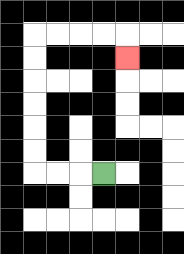{'start': '[4, 7]', 'end': '[5, 2]', 'path_directions': 'L,L,L,U,U,U,U,U,U,R,R,R,R,D', 'path_coordinates': '[[4, 7], [3, 7], [2, 7], [1, 7], [1, 6], [1, 5], [1, 4], [1, 3], [1, 2], [1, 1], [2, 1], [3, 1], [4, 1], [5, 1], [5, 2]]'}